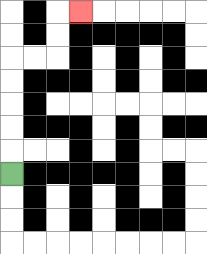{'start': '[0, 7]', 'end': '[3, 0]', 'path_directions': 'U,U,U,U,U,R,R,U,U,R', 'path_coordinates': '[[0, 7], [0, 6], [0, 5], [0, 4], [0, 3], [0, 2], [1, 2], [2, 2], [2, 1], [2, 0], [3, 0]]'}